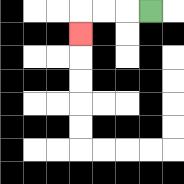{'start': '[6, 0]', 'end': '[3, 1]', 'path_directions': 'L,L,L,D', 'path_coordinates': '[[6, 0], [5, 0], [4, 0], [3, 0], [3, 1]]'}